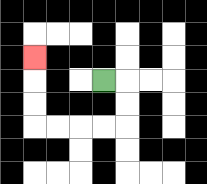{'start': '[4, 3]', 'end': '[1, 2]', 'path_directions': 'R,D,D,L,L,L,L,U,U,U', 'path_coordinates': '[[4, 3], [5, 3], [5, 4], [5, 5], [4, 5], [3, 5], [2, 5], [1, 5], [1, 4], [1, 3], [1, 2]]'}